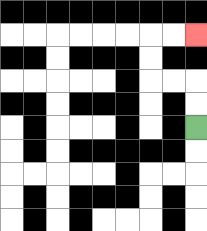{'start': '[8, 5]', 'end': '[8, 1]', 'path_directions': 'U,U,L,L,U,U,R,R', 'path_coordinates': '[[8, 5], [8, 4], [8, 3], [7, 3], [6, 3], [6, 2], [6, 1], [7, 1], [8, 1]]'}